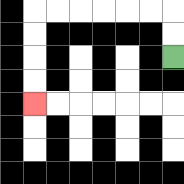{'start': '[7, 2]', 'end': '[1, 4]', 'path_directions': 'U,U,L,L,L,L,L,L,D,D,D,D', 'path_coordinates': '[[7, 2], [7, 1], [7, 0], [6, 0], [5, 0], [4, 0], [3, 0], [2, 0], [1, 0], [1, 1], [1, 2], [1, 3], [1, 4]]'}